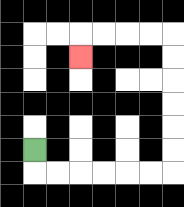{'start': '[1, 6]', 'end': '[3, 2]', 'path_directions': 'D,R,R,R,R,R,R,U,U,U,U,U,U,L,L,L,L,D', 'path_coordinates': '[[1, 6], [1, 7], [2, 7], [3, 7], [4, 7], [5, 7], [6, 7], [7, 7], [7, 6], [7, 5], [7, 4], [7, 3], [7, 2], [7, 1], [6, 1], [5, 1], [4, 1], [3, 1], [3, 2]]'}